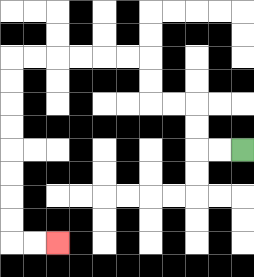{'start': '[10, 6]', 'end': '[2, 10]', 'path_directions': 'L,L,U,U,L,L,U,U,L,L,L,L,L,L,D,D,D,D,D,D,D,D,R,R', 'path_coordinates': '[[10, 6], [9, 6], [8, 6], [8, 5], [8, 4], [7, 4], [6, 4], [6, 3], [6, 2], [5, 2], [4, 2], [3, 2], [2, 2], [1, 2], [0, 2], [0, 3], [0, 4], [0, 5], [0, 6], [0, 7], [0, 8], [0, 9], [0, 10], [1, 10], [2, 10]]'}